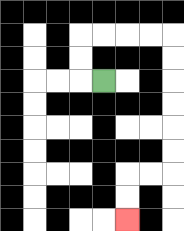{'start': '[4, 3]', 'end': '[5, 9]', 'path_directions': 'L,U,U,R,R,R,R,D,D,D,D,D,D,L,L,D,D', 'path_coordinates': '[[4, 3], [3, 3], [3, 2], [3, 1], [4, 1], [5, 1], [6, 1], [7, 1], [7, 2], [7, 3], [7, 4], [7, 5], [7, 6], [7, 7], [6, 7], [5, 7], [5, 8], [5, 9]]'}